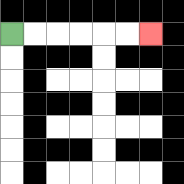{'start': '[0, 1]', 'end': '[6, 1]', 'path_directions': 'R,R,R,R,R,R', 'path_coordinates': '[[0, 1], [1, 1], [2, 1], [3, 1], [4, 1], [5, 1], [6, 1]]'}